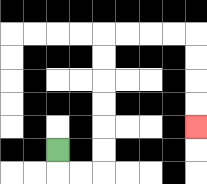{'start': '[2, 6]', 'end': '[8, 5]', 'path_directions': 'D,R,R,U,U,U,U,U,U,R,R,R,R,D,D,D,D', 'path_coordinates': '[[2, 6], [2, 7], [3, 7], [4, 7], [4, 6], [4, 5], [4, 4], [4, 3], [4, 2], [4, 1], [5, 1], [6, 1], [7, 1], [8, 1], [8, 2], [8, 3], [8, 4], [8, 5]]'}